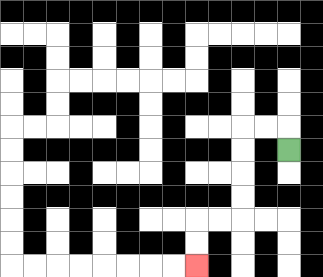{'start': '[12, 6]', 'end': '[8, 11]', 'path_directions': 'U,L,L,D,D,D,D,L,L,D,D', 'path_coordinates': '[[12, 6], [12, 5], [11, 5], [10, 5], [10, 6], [10, 7], [10, 8], [10, 9], [9, 9], [8, 9], [8, 10], [8, 11]]'}